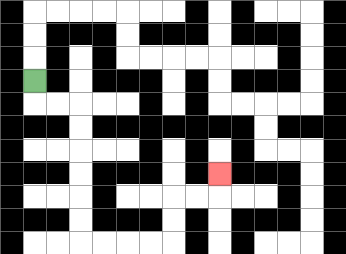{'start': '[1, 3]', 'end': '[9, 7]', 'path_directions': 'D,R,R,D,D,D,D,D,D,R,R,R,R,U,U,R,R,U', 'path_coordinates': '[[1, 3], [1, 4], [2, 4], [3, 4], [3, 5], [3, 6], [3, 7], [3, 8], [3, 9], [3, 10], [4, 10], [5, 10], [6, 10], [7, 10], [7, 9], [7, 8], [8, 8], [9, 8], [9, 7]]'}